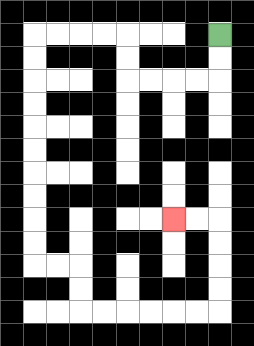{'start': '[9, 1]', 'end': '[7, 9]', 'path_directions': 'D,D,L,L,L,L,U,U,L,L,L,L,D,D,D,D,D,D,D,D,D,D,R,R,D,D,R,R,R,R,R,R,U,U,U,U,L,L', 'path_coordinates': '[[9, 1], [9, 2], [9, 3], [8, 3], [7, 3], [6, 3], [5, 3], [5, 2], [5, 1], [4, 1], [3, 1], [2, 1], [1, 1], [1, 2], [1, 3], [1, 4], [1, 5], [1, 6], [1, 7], [1, 8], [1, 9], [1, 10], [1, 11], [2, 11], [3, 11], [3, 12], [3, 13], [4, 13], [5, 13], [6, 13], [7, 13], [8, 13], [9, 13], [9, 12], [9, 11], [9, 10], [9, 9], [8, 9], [7, 9]]'}